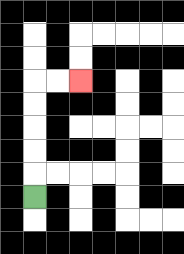{'start': '[1, 8]', 'end': '[3, 3]', 'path_directions': 'U,U,U,U,U,R,R', 'path_coordinates': '[[1, 8], [1, 7], [1, 6], [1, 5], [1, 4], [1, 3], [2, 3], [3, 3]]'}